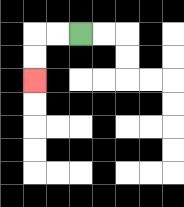{'start': '[3, 1]', 'end': '[1, 3]', 'path_directions': 'L,L,D,D', 'path_coordinates': '[[3, 1], [2, 1], [1, 1], [1, 2], [1, 3]]'}